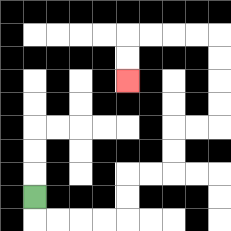{'start': '[1, 8]', 'end': '[5, 3]', 'path_directions': 'D,R,R,R,R,U,U,R,R,U,U,R,R,U,U,U,U,L,L,L,L,D,D', 'path_coordinates': '[[1, 8], [1, 9], [2, 9], [3, 9], [4, 9], [5, 9], [5, 8], [5, 7], [6, 7], [7, 7], [7, 6], [7, 5], [8, 5], [9, 5], [9, 4], [9, 3], [9, 2], [9, 1], [8, 1], [7, 1], [6, 1], [5, 1], [5, 2], [5, 3]]'}